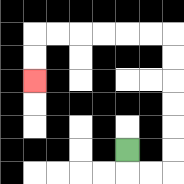{'start': '[5, 6]', 'end': '[1, 3]', 'path_directions': 'D,R,R,U,U,U,U,U,U,L,L,L,L,L,L,D,D', 'path_coordinates': '[[5, 6], [5, 7], [6, 7], [7, 7], [7, 6], [7, 5], [7, 4], [7, 3], [7, 2], [7, 1], [6, 1], [5, 1], [4, 1], [3, 1], [2, 1], [1, 1], [1, 2], [1, 3]]'}